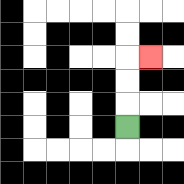{'start': '[5, 5]', 'end': '[6, 2]', 'path_directions': 'U,U,U,R', 'path_coordinates': '[[5, 5], [5, 4], [5, 3], [5, 2], [6, 2]]'}